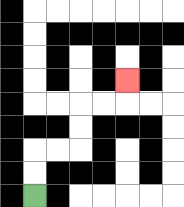{'start': '[1, 8]', 'end': '[5, 3]', 'path_directions': 'U,U,R,R,U,U,R,R,U', 'path_coordinates': '[[1, 8], [1, 7], [1, 6], [2, 6], [3, 6], [3, 5], [3, 4], [4, 4], [5, 4], [5, 3]]'}